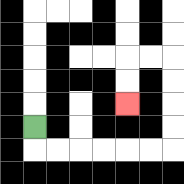{'start': '[1, 5]', 'end': '[5, 4]', 'path_directions': 'D,R,R,R,R,R,R,U,U,U,U,L,L,D,D', 'path_coordinates': '[[1, 5], [1, 6], [2, 6], [3, 6], [4, 6], [5, 6], [6, 6], [7, 6], [7, 5], [7, 4], [7, 3], [7, 2], [6, 2], [5, 2], [5, 3], [5, 4]]'}